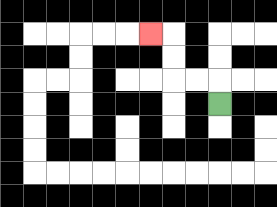{'start': '[9, 4]', 'end': '[6, 1]', 'path_directions': 'U,L,L,U,U,L', 'path_coordinates': '[[9, 4], [9, 3], [8, 3], [7, 3], [7, 2], [7, 1], [6, 1]]'}